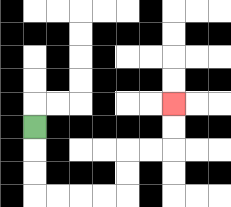{'start': '[1, 5]', 'end': '[7, 4]', 'path_directions': 'D,D,D,R,R,R,R,U,U,R,R,U,U', 'path_coordinates': '[[1, 5], [1, 6], [1, 7], [1, 8], [2, 8], [3, 8], [4, 8], [5, 8], [5, 7], [5, 6], [6, 6], [7, 6], [7, 5], [7, 4]]'}